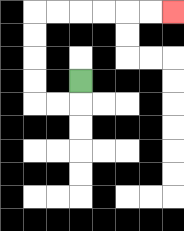{'start': '[3, 3]', 'end': '[7, 0]', 'path_directions': 'D,L,L,U,U,U,U,R,R,R,R,R,R', 'path_coordinates': '[[3, 3], [3, 4], [2, 4], [1, 4], [1, 3], [1, 2], [1, 1], [1, 0], [2, 0], [3, 0], [4, 0], [5, 0], [6, 0], [7, 0]]'}